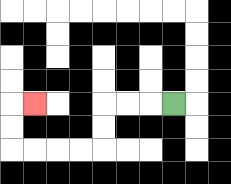{'start': '[7, 4]', 'end': '[1, 4]', 'path_directions': 'L,L,L,D,D,L,L,L,L,U,U,R', 'path_coordinates': '[[7, 4], [6, 4], [5, 4], [4, 4], [4, 5], [4, 6], [3, 6], [2, 6], [1, 6], [0, 6], [0, 5], [0, 4], [1, 4]]'}